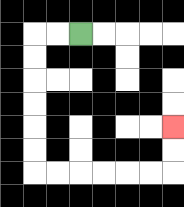{'start': '[3, 1]', 'end': '[7, 5]', 'path_directions': 'L,L,D,D,D,D,D,D,R,R,R,R,R,R,U,U', 'path_coordinates': '[[3, 1], [2, 1], [1, 1], [1, 2], [1, 3], [1, 4], [1, 5], [1, 6], [1, 7], [2, 7], [3, 7], [4, 7], [5, 7], [6, 7], [7, 7], [7, 6], [7, 5]]'}